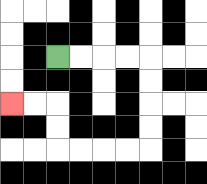{'start': '[2, 2]', 'end': '[0, 4]', 'path_directions': 'R,R,R,R,D,D,D,D,L,L,L,L,U,U,L,L', 'path_coordinates': '[[2, 2], [3, 2], [4, 2], [5, 2], [6, 2], [6, 3], [6, 4], [6, 5], [6, 6], [5, 6], [4, 6], [3, 6], [2, 6], [2, 5], [2, 4], [1, 4], [0, 4]]'}